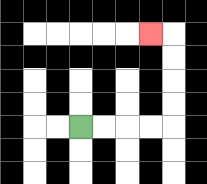{'start': '[3, 5]', 'end': '[6, 1]', 'path_directions': 'R,R,R,R,U,U,U,U,L', 'path_coordinates': '[[3, 5], [4, 5], [5, 5], [6, 5], [7, 5], [7, 4], [7, 3], [7, 2], [7, 1], [6, 1]]'}